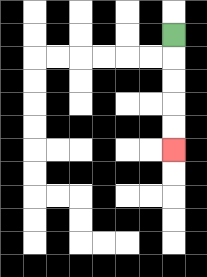{'start': '[7, 1]', 'end': '[7, 6]', 'path_directions': 'D,D,D,D,D', 'path_coordinates': '[[7, 1], [7, 2], [7, 3], [7, 4], [7, 5], [7, 6]]'}